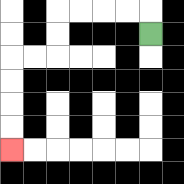{'start': '[6, 1]', 'end': '[0, 6]', 'path_directions': 'U,L,L,L,L,D,D,L,L,D,D,D,D', 'path_coordinates': '[[6, 1], [6, 0], [5, 0], [4, 0], [3, 0], [2, 0], [2, 1], [2, 2], [1, 2], [0, 2], [0, 3], [0, 4], [0, 5], [0, 6]]'}